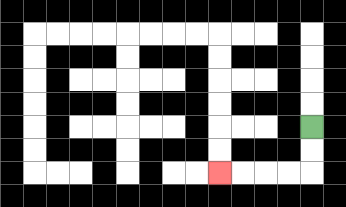{'start': '[13, 5]', 'end': '[9, 7]', 'path_directions': 'D,D,L,L,L,L', 'path_coordinates': '[[13, 5], [13, 6], [13, 7], [12, 7], [11, 7], [10, 7], [9, 7]]'}